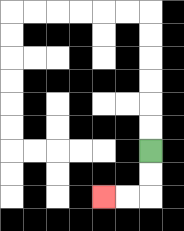{'start': '[6, 6]', 'end': '[4, 8]', 'path_directions': 'D,D,L,L', 'path_coordinates': '[[6, 6], [6, 7], [6, 8], [5, 8], [4, 8]]'}